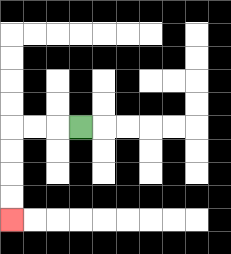{'start': '[3, 5]', 'end': '[0, 9]', 'path_directions': 'L,L,L,D,D,D,D', 'path_coordinates': '[[3, 5], [2, 5], [1, 5], [0, 5], [0, 6], [0, 7], [0, 8], [0, 9]]'}